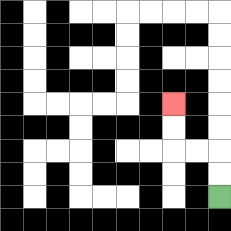{'start': '[9, 8]', 'end': '[7, 4]', 'path_directions': 'U,U,L,L,U,U', 'path_coordinates': '[[9, 8], [9, 7], [9, 6], [8, 6], [7, 6], [7, 5], [7, 4]]'}